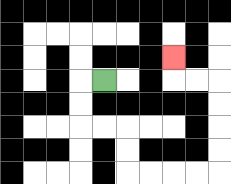{'start': '[4, 3]', 'end': '[7, 2]', 'path_directions': 'L,D,D,R,R,D,D,R,R,R,R,U,U,U,U,L,L,U', 'path_coordinates': '[[4, 3], [3, 3], [3, 4], [3, 5], [4, 5], [5, 5], [5, 6], [5, 7], [6, 7], [7, 7], [8, 7], [9, 7], [9, 6], [9, 5], [9, 4], [9, 3], [8, 3], [7, 3], [7, 2]]'}